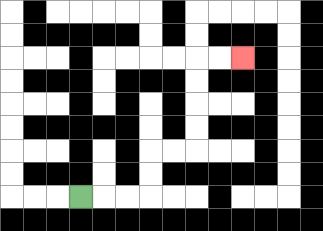{'start': '[3, 8]', 'end': '[10, 2]', 'path_directions': 'R,R,R,U,U,R,R,U,U,U,U,R,R', 'path_coordinates': '[[3, 8], [4, 8], [5, 8], [6, 8], [6, 7], [6, 6], [7, 6], [8, 6], [8, 5], [8, 4], [8, 3], [8, 2], [9, 2], [10, 2]]'}